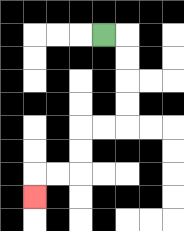{'start': '[4, 1]', 'end': '[1, 8]', 'path_directions': 'R,D,D,D,D,L,L,D,D,L,L,D', 'path_coordinates': '[[4, 1], [5, 1], [5, 2], [5, 3], [5, 4], [5, 5], [4, 5], [3, 5], [3, 6], [3, 7], [2, 7], [1, 7], [1, 8]]'}